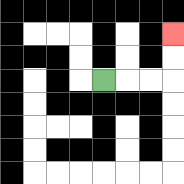{'start': '[4, 3]', 'end': '[7, 1]', 'path_directions': 'R,R,R,U,U', 'path_coordinates': '[[4, 3], [5, 3], [6, 3], [7, 3], [7, 2], [7, 1]]'}